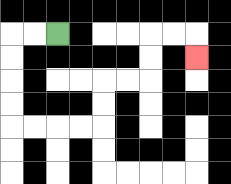{'start': '[2, 1]', 'end': '[8, 2]', 'path_directions': 'L,L,D,D,D,D,R,R,R,R,U,U,R,R,U,U,R,R,D', 'path_coordinates': '[[2, 1], [1, 1], [0, 1], [0, 2], [0, 3], [0, 4], [0, 5], [1, 5], [2, 5], [3, 5], [4, 5], [4, 4], [4, 3], [5, 3], [6, 3], [6, 2], [6, 1], [7, 1], [8, 1], [8, 2]]'}